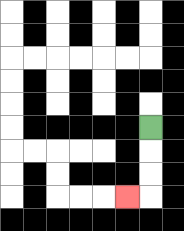{'start': '[6, 5]', 'end': '[5, 8]', 'path_directions': 'D,D,D,L', 'path_coordinates': '[[6, 5], [6, 6], [6, 7], [6, 8], [5, 8]]'}